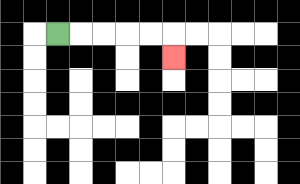{'start': '[2, 1]', 'end': '[7, 2]', 'path_directions': 'R,R,R,R,R,D', 'path_coordinates': '[[2, 1], [3, 1], [4, 1], [5, 1], [6, 1], [7, 1], [7, 2]]'}